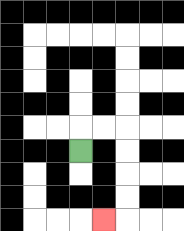{'start': '[3, 6]', 'end': '[4, 9]', 'path_directions': 'U,R,R,D,D,D,D,L', 'path_coordinates': '[[3, 6], [3, 5], [4, 5], [5, 5], [5, 6], [5, 7], [5, 8], [5, 9], [4, 9]]'}